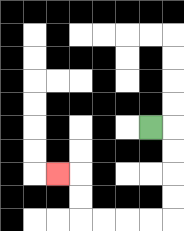{'start': '[6, 5]', 'end': '[2, 7]', 'path_directions': 'R,D,D,D,D,L,L,L,L,U,U,L', 'path_coordinates': '[[6, 5], [7, 5], [7, 6], [7, 7], [7, 8], [7, 9], [6, 9], [5, 9], [4, 9], [3, 9], [3, 8], [3, 7], [2, 7]]'}